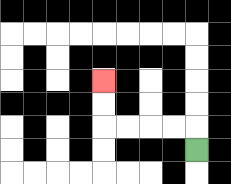{'start': '[8, 6]', 'end': '[4, 3]', 'path_directions': 'U,L,L,L,L,U,U', 'path_coordinates': '[[8, 6], [8, 5], [7, 5], [6, 5], [5, 5], [4, 5], [4, 4], [4, 3]]'}